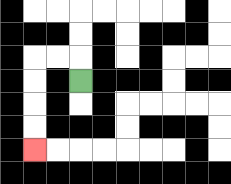{'start': '[3, 3]', 'end': '[1, 6]', 'path_directions': 'U,L,L,D,D,D,D', 'path_coordinates': '[[3, 3], [3, 2], [2, 2], [1, 2], [1, 3], [1, 4], [1, 5], [1, 6]]'}